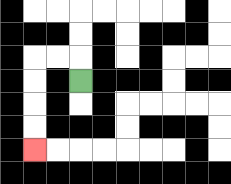{'start': '[3, 3]', 'end': '[1, 6]', 'path_directions': 'U,L,L,D,D,D,D', 'path_coordinates': '[[3, 3], [3, 2], [2, 2], [1, 2], [1, 3], [1, 4], [1, 5], [1, 6]]'}